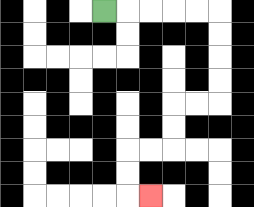{'start': '[4, 0]', 'end': '[6, 8]', 'path_directions': 'R,R,R,R,R,D,D,D,D,L,L,D,D,L,L,D,D,R', 'path_coordinates': '[[4, 0], [5, 0], [6, 0], [7, 0], [8, 0], [9, 0], [9, 1], [9, 2], [9, 3], [9, 4], [8, 4], [7, 4], [7, 5], [7, 6], [6, 6], [5, 6], [5, 7], [5, 8], [6, 8]]'}